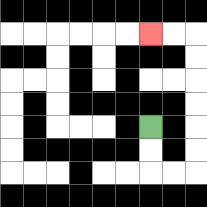{'start': '[6, 5]', 'end': '[6, 1]', 'path_directions': 'D,D,R,R,U,U,U,U,U,U,L,L', 'path_coordinates': '[[6, 5], [6, 6], [6, 7], [7, 7], [8, 7], [8, 6], [8, 5], [8, 4], [8, 3], [8, 2], [8, 1], [7, 1], [6, 1]]'}